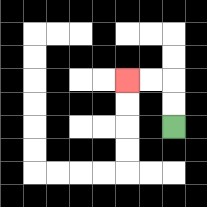{'start': '[7, 5]', 'end': '[5, 3]', 'path_directions': 'U,U,L,L', 'path_coordinates': '[[7, 5], [7, 4], [7, 3], [6, 3], [5, 3]]'}